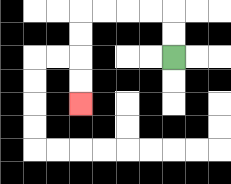{'start': '[7, 2]', 'end': '[3, 4]', 'path_directions': 'U,U,L,L,L,L,D,D,D,D', 'path_coordinates': '[[7, 2], [7, 1], [7, 0], [6, 0], [5, 0], [4, 0], [3, 0], [3, 1], [3, 2], [3, 3], [3, 4]]'}